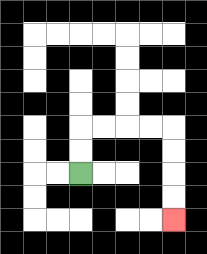{'start': '[3, 7]', 'end': '[7, 9]', 'path_directions': 'U,U,R,R,R,R,D,D,D,D', 'path_coordinates': '[[3, 7], [3, 6], [3, 5], [4, 5], [5, 5], [6, 5], [7, 5], [7, 6], [7, 7], [7, 8], [7, 9]]'}